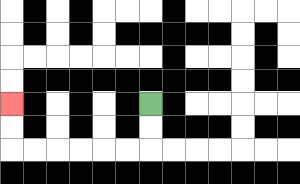{'start': '[6, 4]', 'end': '[0, 4]', 'path_directions': 'D,D,L,L,L,L,L,L,U,U', 'path_coordinates': '[[6, 4], [6, 5], [6, 6], [5, 6], [4, 6], [3, 6], [2, 6], [1, 6], [0, 6], [0, 5], [0, 4]]'}